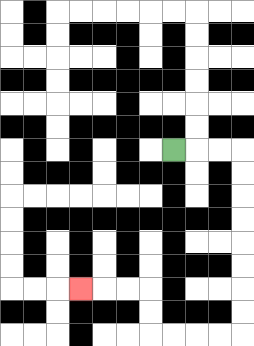{'start': '[7, 6]', 'end': '[3, 12]', 'path_directions': 'R,R,R,D,D,D,D,D,D,D,D,L,L,L,L,U,U,L,L,L', 'path_coordinates': '[[7, 6], [8, 6], [9, 6], [10, 6], [10, 7], [10, 8], [10, 9], [10, 10], [10, 11], [10, 12], [10, 13], [10, 14], [9, 14], [8, 14], [7, 14], [6, 14], [6, 13], [6, 12], [5, 12], [4, 12], [3, 12]]'}